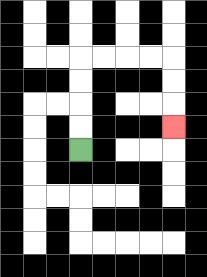{'start': '[3, 6]', 'end': '[7, 5]', 'path_directions': 'U,U,U,U,R,R,R,R,D,D,D', 'path_coordinates': '[[3, 6], [3, 5], [3, 4], [3, 3], [3, 2], [4, 2], [5, 2], [6, 2], [7, 2], [7, 3], [7, 4], [7, 5]]'}